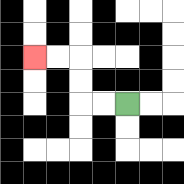{'start': '[5, 4]', 'end': '[1, 2]', 'path_directions': 'L,L,U,U,L,L', 'path_coordinates': '[[5, 4], [4, 4], [3, 4], [3, 3], [3, 2], [2, 2], [1, 2]]'}